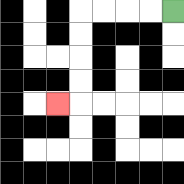{'start': '[7, 0]', 'end': '[2, 4]', 'path_directions': 'L,L,L,L,D,D,D,D,L', 'path_coordinates': '[[7, 0], [6, 0], [5, 0], [4, 0], [3, 0], [3, 1], [3, 2], [3, 3], [3, 4], [2, 4]]'}